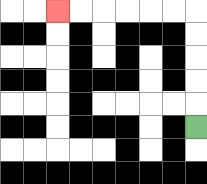{'start': '[8, 5]', 'end': '[2, 0]', 'path_directions': 'U,U,U,U,U,L,L,L,L,L,L', 'path_coordinates': '[[8, 5], [8, 4], [8, 3], [8, 2], [8, 1], [8, 0], [7, 0], [6, 0], [5, 0], [4, 0], [3, 0], [2, 0]]'}